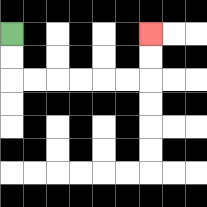{'start': '[0, 1]', 'end': '[6, 1]', 'path_directions': 'D,D,R,R,R,R,R,R,U,U', 'path_coordinates': '[[0, 1], [0, 2], [0, 3], [1, 3], [2, 3], [3, 3], [4, 3], [5, 3], [6, 3], [6, 2], [6, 1]]'}